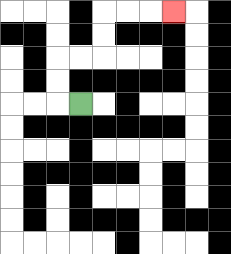{'start': '[3, 4]', 'end': '[7, 0]', 'path_directions': 'L,U,U,R,R,U,U,R,R,R', 'path_coordinates': '[[3, 4], [2, 4], [2, 3], [2, 2], [3, 2], [4, 2], [4, 1], [4, 0], [5, 0], [6, 0], [7, 0]]'}